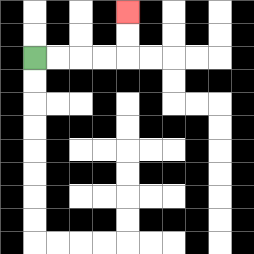{'start': '[1, 2]', 'end': '[5, 0]', 'path_directions': 'R,R,R,R,U,U', 'path_coordinates': '[[1, 2], [2, 2], [3, 2], [4, 2], [5, 2], [5, 1], [5, 0]]'}